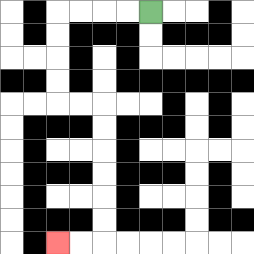{'start': '[6, 0]', 'end': '[2, 10]', 'path_directions': 'L,L,L,L,D,D,D,D,R,R,D,D,D,D,D,D,L,L', 'path_coordinates': '[[6, 0], [5, 0], [4, 0], [3, 0], [2, 0], [2, 1], [2, 2], [2, 3], [2, 4], [3, 4], [4, 4], [4, 5], [4, 6], [4, 7], [4, 8], [4, 9], [4, 10], [3, 10], [2, 10]]'}